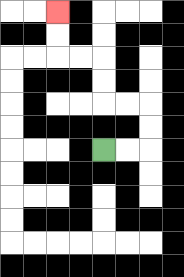{'start': '[4, 6]', 'end': '[2, 0]', 'path_directions': 'R,R,U,U,L,L,U,U,L,L,U,U', 'path_coordinates': '[[4, 6], [5, 6], [6, 6], [6, 5], [6, 4], [5, 4], [4, 4], [4, 3], [4, 2], [3, 2], [2, 2], [2, 1], [2, 0]]'}